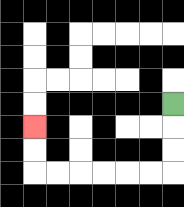{'start': '[7, 4]', 'end': '[1, 5]', 'path_directions': 'D,D,D,L,L,L,L,L,L,U,U', 'path_coordinates': '[[7, 4], [7, 5], [7, 6], [7, 7], [6, 7], [5, 7], [4, 7], [3, 7], [2, 7], [1, 7], [1, 6], [1, 5]]'}